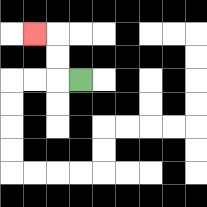{'start': '[3, 3]', 'end': '[1, 1]', 'path_directions': 'L,U,U,L', 'path_coordinates': '[[3, 3], [2, 3], [2, 2], [2, 1], [1, 1]]'}